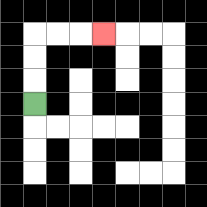{'start': '[1, 4]', 'end': '[4, 1]', 'path_directions': 'U,U,U,R,R,R', 'path_coordinates': '[[1, 4], [1, 3], [1, 2], [1, 1], [2, 1], [3, 1], [4, 1]]'}